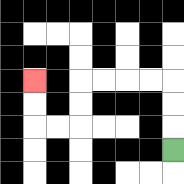{'start': '[7, 6]', 'end': '[1, 3]', 'path_directions': 'U,U,U,L,L,L,L,D,D,L,L,U,U', 'path_coordinates': '[[7, 6], [7, 5], [7, 4], [7, 3], [6, 3], [5, 3], [4, 3], [3, 3], [3, 4], [3, 5], [2, 5], [1, 5], [1, 4], [1, 3]]'}